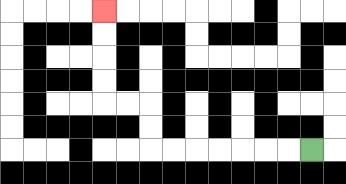{'start': '[13, 6]', 'end': '[4, 0]', 'path_directions': 'L,L,L,L,L,L,L,U,U,L,L,U,U,U,U', 'path_coordinates': '[[13, 6], [12, 6], [11, 6], [10, 6], [9, 6], [8, 6], [7, 6], [6, 6], [6, 5], [6, 4], [5, 4], [4, 4], [4, 3], [4, 2], [4, 1], [4, 0]]'}